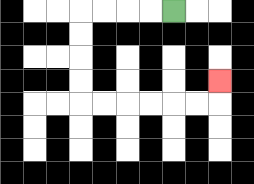{'start': '[7, 0]', 'end': '[9, 3]', 'path_directions': 'L,L,L,L,D,D,D,D,R,R,R,R,R,R,U', 'path_coordinates': '[[7, 0], [6, 0], [5, 0], [4, 0], [3, 0], [3, 1], [3, 2], [3, 3], [3, 4], [4, 4], [5, 4], [6, 4], [7, 4], [8, 4], [9, 4], [9, 3]]'}